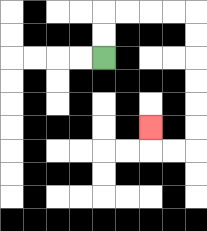{'start': '[4, 2]', 'end': '[6, 5]', 'path_directions': 'U,U,R,R,R,R,D,D,D,D,D,D,L,L,U', 'path_coordinates': '[[4, 2], [4, 1], [4, 0], [5, 0], [6, 0], [7, 0], [8, 0], [8, 1], [8, 2], [8, 3], [8, 4], [8, 5], [8, 6], [7, 6], [6, 6], [6, 5]]'}